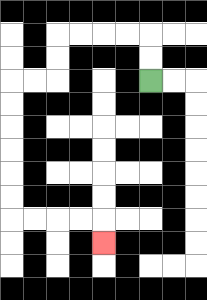{'start': '[6, 3]', 'end': '[4, 10]', 'path_directions': 'U,U,L,L,L,L,D,D,L,L,D,D,D,D,D,D,R,R,R,R,D', 'path_coordinates': '[[6, 3], [6, 2], [6, 1], [5, 1], [4, 1], [3, 1], [2, 1], [2, 2], [2, 3], [1, 3], [0, 3], [0, 4], [0, 5], [0, 6], [0, 7], [0, 8], [0, 9], [1, 9], [2, 9], [3, 9], [4, 9], [4, 10]]'}